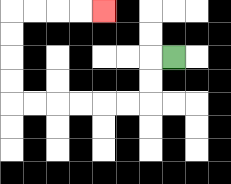{'start': '[7, 2]', 'end': '[4, 0]', 'path_directions': 'L,D,D,L,L,L,L,L,L,U,U,U,U,R,R,R,R', 'path_coordinates': '[[7, 2], [6, 2], [6, 3], [6, 4], [5, 4], [4, 4], [3, 4], [2, 4], [1, 4], [0, 4], [0, 3], [0, 2], [0, 1], [0, 0], [1, 0], [2, 0], [3, 0], [4, 0]]'}